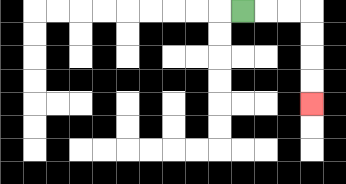{'start': '[10, 0]', 'end': '[13, 4]', 'path_directions': 'R,R,R,D,D,D,D', 'path_coordinates': '[[10, 0], [11, 0], [12, 0], [13, 0], [13, 1], [13, 2], [13, 3], [13, 4]]'}